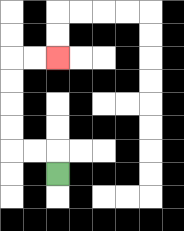{'start': '[2, 7]', 'end': '[2, 2]', 'path_directions': 'U,L,L,U,U,U,U,R,R', 'path_coordinates': '[[2, 7], [2, 6], [1, 6], [0, 6], [0, 5], [0, 4], [0, 3], [0, 2], [1, 2], [2, 2]]'}